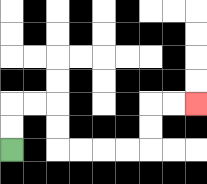{'start': '[0, 6]', 'end': '[8, 4]', 'path_directions': 'U,U,R,R,D,D,R,R,R,R,U,U,R,R', 'path_coordinates': '[[0, 6], [0, 5], [0, 4], [1, 4], [2, 4], [2, 5], [2, 6], [3, 6], [4, 6], [5, 6], [6, 6], [6, 5], [6, 4], [7, 4], [8, 4]]'}